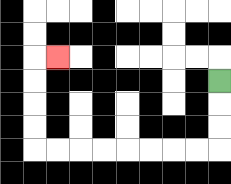{'start': '[9, 3]', 'end': '[2, 2]', 'path_directions': 'D,D,D,L,L,L,L,L,L,L,L,U,U,U,U,R', 'path_coordinates': '[[9, 3], [9, 4], [9, 5], [9, 6], [8, 6], [7, 6], [6, 6], [5, 6], [4, 6], [3, 6], [2, 6], [1, 6], [1, 5], [1, 4], [1, 3], [1, 2], [2, 2]]'}